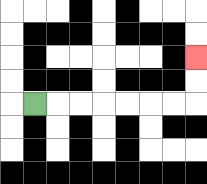{'start': '[1, 4]', 'end': '[8, 2]', 'path_directions': 'R,R,R,R,R,R,R,U,U', 'path_coordinates': '[[1, 4], [2, 4], [3, 4], [4, 4], [5, 4], [6, 4], [7, 4], [8, 4], [8, 3], [8, 2]]'}